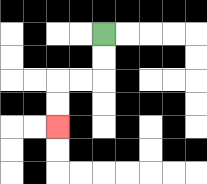{'start': '[4, 1]', 'end': '[2, 5]', 'path_directions': 'D,D,L,L,D,D', 'path_coordinates': '[[4, 1], [4, 2], [4, 3], [3, 3], [2, 3], [2, 4], [2, 5]]'}